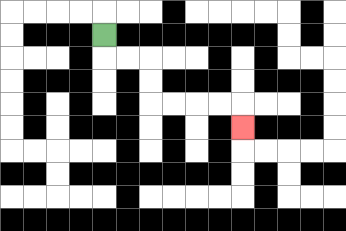{'start': '[4, 1]', 'end': '[10, 5]', 'path_directions': 'D,R,R,D,D,R,R,R,R,D', 'path_coordinates': '[[4, 1], [4, 2], [5, 2], [6, 2], [6, 3], [6, 4], [7, 4], [8, 4], [9, 4], [10, 4], [10, 5]]'}